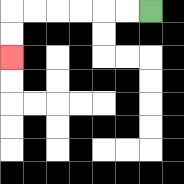{'start': '[6, 0]', 'end': '[0, 2]', 'path_directions': 'L,L,L,L,L,L,D,D', 'path_coordinates': '[[6, 0], [5, 0], [4, 0], [3, 0], [2, 0], [1, 0], [0, 0], [0, 1], [0, 2]]'}